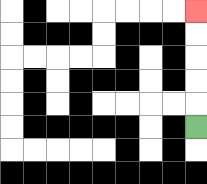{'start': '[8, 5]', 'end': '[8, 0]', 'path_directions': 'U,U,U,U,U', 'path_coordinates': '[[8, 5], [8, 4], [8, 3], [8, 2], [8, 1], [8, 0]]'}